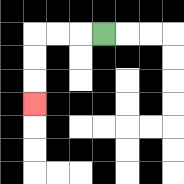{'start': '[4, 1]', 'end': '[1, 4]', 'path_directions': 'L,L,L,D,D,D', 'path_coordinates': '[[4, 1], [3, 1], [2, 1], [1, 1], [1, 2], [1, 3], [1, 4]]'}